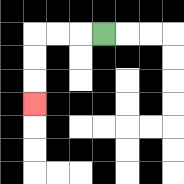{'start': '[4, 1]', 'end': '[1, 4]', 'path_directions': 'L,L,L,D,D,D', 'path_coordinates': '[[4, 1], [3, 1], [2, 1], [1, 1], [1, 2], [1, 3], [1, 4]]'}